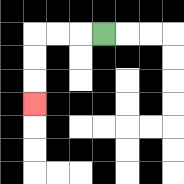{'start': '[4, 1]', 'end': '[1, 4]', 'path_directions': 'L,L,L,D,D,D', 'path_coordinates': '[[4, 1], [3, 1], [2, 1], [1, 1], [1, 2], [1, 3], [1, 4]]'}